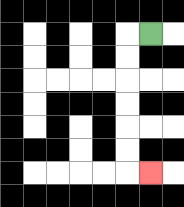{'start': '[6, 1]', 'end': '[6, 7]', 'path_directions': 'L,D,D,D,D,D,D,R', 'path_coordinates': '[[6, 1], [5, 1], [5, 2], [5, 3], [5, 4], [5, 5], [5, 6], [5, 7], [6, 7]]'}